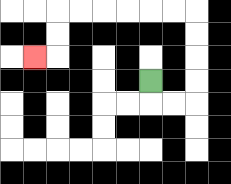{'start': '[6, 3]', 'end': '[1, 2]', 'path_directions': 'D,R,R,U,U,U,U,L,L,L,L,L,L,D,D,L', 'path_coordinates': '[[6, 3], [6, 4], [7, 4], [8, 4], [8, 3], [8, 2], [8, 1], [8, 0], [7, 0], [6, 0], [5, 0], [4, 0], [3, 0], [2, 0], [2, 1], [2, 2], [1, 2]]'}